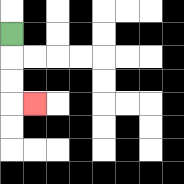{'start': '[0, 1]', 'end': '[1, 4]', 'path_directions': 'D,D,D,R', 'path_coordinates': '[[0, 1], [0, 2], [0, 3], [0, 4], [1, 4]]'}